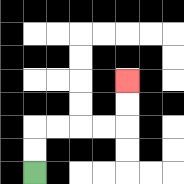{'start': '[1, 7]', 'end': '[5, 3]', 'path_directions': 'U,U,R,R,R,R,U,U', 'path_coordinates': '[[1, 7], [1, 6], [1, 5], [2, 5], [3, 5], [4, 5], [5, 5], [5, 4], [5, 3]]'}